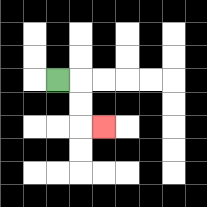{'start': '[2, 3]', 'end': '[4, 5]', 'path_directions': 'R,D,D,R', 'path_coordinates': '[[2, 3], [3, 3], [3, 4], [3, 5], [4, 5]]'}